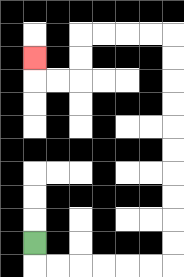{'start': '[1, 10]', 'end': '[1, 2]', 'path_directions': 'D,R,R,R,R,R,R,U,U,U,U,U,U,U,U,U,U,L,L,L,L,D,D,L,L,U', 'path_coordinates': '[[1, 10], [1, 11], [2, 11], [3, 11], [4, 11], [5, 11], [6, 11], [7, 11], [7, 10], [7, 9], [7, 8], [7, 7], [7, 6], [7, 5], [7, 4], [7, 3], [7, 2], [7, 1], [6, 1], [5, 1], [4, 1], [3, 1], [3, 2], [3, 3], [2, 3], [1, 3], [1, 2]]'}